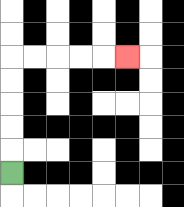{'start': '[0, 7]', 'end': '[5, 2]', 'path_directions': 'U,U,U,U,U,R,R,R,R,R', 'path_coordinates': '[[0, 7], [0, 6], [0, 5], [0, 4], [0, 3], [0, 2], [1, 2], [2, 2], [3, 2], [4, 2], [5, 2]]'}